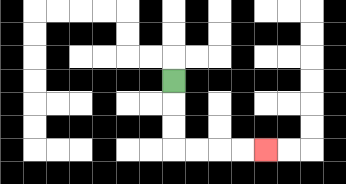{'start': '[7, 3]', 'end': '[11, 6]', 'path_directions': 'D,D,D,R,R,R,R', 'path_coordinates': '[[7, 3], [7, 4], [7, 5], [7, 6], [8, 6], [9, 6], [10, 6], [11, 6]]'}